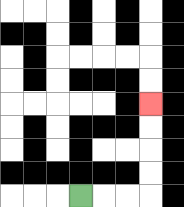{'start': '[3, 8]', 'end': '[6, 4]', 'path_directions': 'R,R,R,U,U,U,U', 'path_coordinates': '[[3, 8], [4, 8], [5, 8], [6, 8], [6, 7], [6, 6], [6, 5], [6, 4]]'}